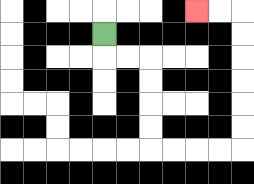{'start': '[4, 1]', 'end': '[8, 0]', 'path_directions': 'D,R,R,D,D,D,D,R,R,R,R,U,U,U,U,U,U,L,L', 'path_coordinates': '[[4, 1], [4, 2], [5, 2], [6, 2], [6, 3], [6, 4], [6, 5], [6, 6], [7, 6], [8, 6], [9, 6], [10, 6], [10, 5], [10, 4], [10, 3], [10, 2], [10, 1], [10, 0], [9, 0], [8, 0]]'}